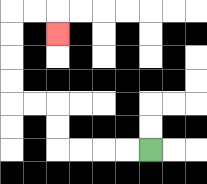{'start': '[6, 6]', 'end': '[2, 1]', 'path_directions': 'L,L,L,L,U,U,L,L,U,U,U,U,R,R,D', 'path_coordinates': '[[6, 6], [5, 6], [4, 6], [3, 6], [2, 6], [2, 5], [2, 4], [1, 4], [0, 4], [0, 3], [0, 2], [0, 1], [0, 0], [1, 0], [2, 0], [2, 1]]'}